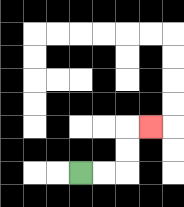{'start': '[3, 7]', 'end': '[6, 5]', 'path_directions': 'R,R,U,U,R', 'path_coordinates': '[[3, 7], [4, 7], [5, 7], [5, 6], [5, 5], [6, 5]]'}